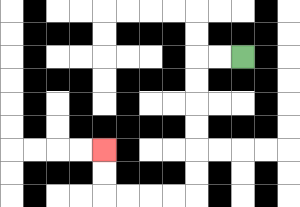{'start': '[10, 2]', 'end': '[4, 6]', 'path_directions': 'L,L,D,D,D,D,D,D,L,L,L,L,U,U', 'path_coordinates': '[[10, 2], [9, 2], [8, 2], [8, 3], [8, 4], [8, 5], [8, 6], [8, 7], [8, 8], [7, 8], [6, 8], [5, 8], [4, 8], [4, 7], [4, 6]]'}